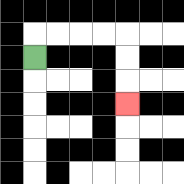{'start': '[1, 2]', 'end': '[5, 4]', 'path_directions': 'U,R,R,R,R,D,D,D', 'path_coordinates': '[[1, 2], [1, 1], [2, 1], [3, 1], [4, 1], [5, 1], [5, 2], [5, 3], [5, 4]]'}